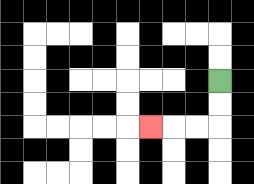{'start': '[9, 3]', 'end': '[6, 5]', 'path_directions': 'D,D,L,L,L', 'path_coordinates': '[[9, 3], [9, 4], [9, 5], [8, 5], [7, 5], [6, 5]]'}